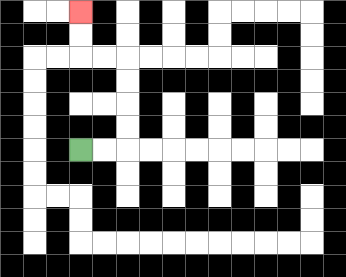{'start': '[3, 6]', 'end': '[3, 0]', 'path_directions': 'R,R,U,U,U,U,L,L,U,U', 'path_coordinates': '[[3, 6], [4, 6], [5, 6], [5, 5], [5, 4], [5, 3], [5, 2], [4, 2], [3, 2], [3, 1], [3, 0]]'}